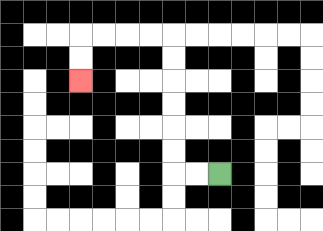{'start': '[9, 7]', 'end': '[3, 3]', 'path_directions': 'L,L,U,U,U,U,U,U,L,L,L,L,D,D', 'path_coordinates': '[[9, 7], [8, 7], [7, 7], [7, 6], [7, 5], [7, 4], [7, 3], [7, 2], [7, 1], [6, 1], [5, 1], [4, 1], [3, 1], [3, 2], [3, 3]]'}